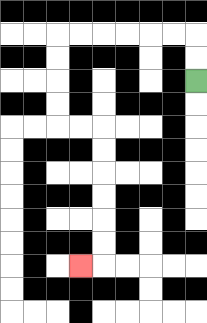{'start': '[8, 3]', 'end': '[3, 11]', 'path_directions': 'U,U,L,L,L,L,L,L,D,D,D,D,R,R,D,D,D,D,D,D,L', 'path_coordinates': '[[8, 3], [8, 2], [8, 1], [7, 1], [6, 1], [5, 1], [4, 1], [3, 1], [2, 1], [2, 2], [2, 3], [2, 4], [2, 5], [3, 5], [4, 5], [4, 6], [4, 7], [4, 8], [4, 9], [4, 10], [4, 11], [3, 11]]'}